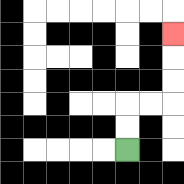{'start': '[5, 6]', 'end': '[7, 1]', 'path_directions': 'U,U,R,R,U,U,U', 'path_coordinates': '[[5, 6], [5, 5], [5, 4], [6, 4], [7, 4], [7, 3], [7, 2], [7, 1]]'}